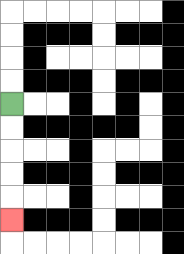{'start': '[0, 4]', 'end': '[0, 9]', 'path_directions': 'D,D,D,D,D', 'path_coordinates': '[[0, 4], [0, 5], [0, 6], [0, 7], [0, 8], [0, 9]]'}